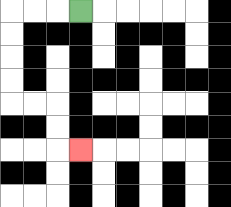{'start': '[3, 0]', 'end': '[3, 6]', 'path_directions': 'L,L,L,D,D,D,D,R,R,D,D,R', 'path_coordinates': '[[3, 0], [2, 0], [1, 0], [0, 0], [0, 1], [0, 2], [0, 3], [0, 4], [1, 4], [2, 4], [2, 5], [2, 6], [3, 6]]'}